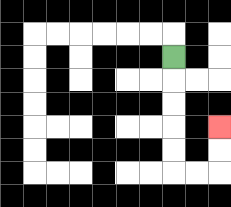{'start': '[7, 2]', 'end': '[9, 5]', 'path_directions': 'D,D,D,D,D,R,R,U,U', 'path_coordinates': '[[7, 2], [7, 3], [7, 4], [7, 5], [7, 6], [7, 7], [8, 7], [9, 7], [9, 6], [9, 5]]'}